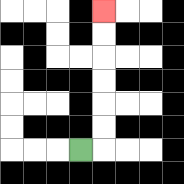{'start': '[3, 6]', 'end': '[4, 0]', 'path_directions': 'R,U,U,U,U,U,U', 'path_coordinates': '[[3, 6], [4, 6], [4, 5], [4, 4], [4, 3], [4, 2], [4, 1], [4, 0]]'}